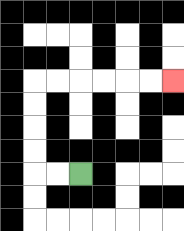{'start': '[3, 7]', 'end': '[7, 3]', 'path_directions': 'L,L,U,U,U,U,R,R,R,R,R,R', 'path_coordinates': '[[3, 7], [2, 7], [1, 7], [1, 6], [1, 5], [1, 4], [1, 3], [2, 3], [3, 3], [4, 3], [5, 3], [6, 3], [7, 3]]'}